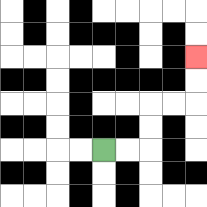{'start': '[4, 6]', 'end': '[8, 2]', 'path_directions': 'R,R,U,U,R,R,U,U', 'path_coordinates': '[[4, 6], [5, 6], [6, 6], [6, 5], [6, 4], [7, 4], [8, 4], [8, 3], [8, 2]]'}